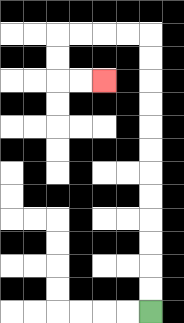{'start': '[6, 13]', 'end': '[4, 3]', 'path_directions': 'U,U,U,U,U,U,U,U,U,U,U,U,L,L,L,L,D,D,R,R', 'path_coordinates': '[[6, 13], [6, 12], [6, 11], [6, 10], [6, 9], [6, 8], [6, 7], [6, 6], [6, 5], [6, 4], [6, 3], [6, 2], [6, 1], [5, 1], [4, 1], [3, 1], [2, 1], [2, 2], [2, 3], [3, 3], [4, 3]]'}